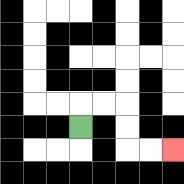{'start': '[3, 5]', 'end': '[7, 6]', 'path_directions': 'U,R,R,D,D,R,R', 'path_coordinates': '[[3, 5], [3, 4], [4, 4], [5, 4], [5, 5], [5, 6], [6, 6], [7, 6]]'}